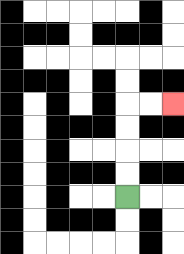{'start': '[5, 8]', 'end': '[7, 4]', 'path_directions': 'U,U,U,U,R,R', 'path_coordinates': '[[5, 8], [5, 7], [5, 6], [5, 5], [5, 4], [6, 4], [7, 4]]'}